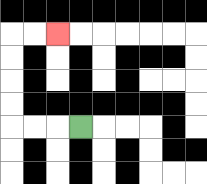{'start': '[3, 5]', 'end': '[2, 1]', 'path_directions': 'L,L,L,U,U,U,U,R,R', 'path_coordinates': '[[3, 5], [2, 5], [1, 5], [0, 5], [0, 4], [0, 3], [0, 2], [0, 1], [1, 1], [2, 1]]'}